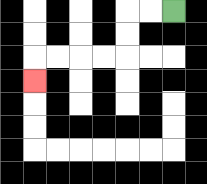{'start': '[7, 0]', 'end': '[1, 3]', 'path_directions': 'L,L,D,D,L,L,L,L,D', 'path_coordinates': '[[7, 0], [6, 0], [5, 0], [5, 1], [5, 2], [4, 2], [3, 2], [2, 2], [1, 2], [1, 3]]'}